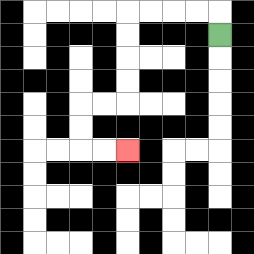{'start': '[9, 1]', 'end': '[5, 6]', 'path_directions': 'U,L,L,L,L,D,D,D,D,L,L,D,D,R,R', 'path_coordinates': '[[9, 1], [9, 0], [8, 0], [7, 0], [6, 0], [5, 0], [5, 1], [5, 2], [5, 3], [5, 4], [4, 4], [3, 4], [3, 5], [3, 6], [4, 6], [5, 6]]'}